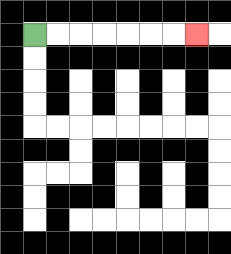{'start': '[1, 1]', 'end': '[8, 1]', 'path_directions': 'R,R,R,R,R,R,R', 'path_coordinates': '[[1, 1], [2, 1], [3, 1], [4, 1], [5, 1], [6, 1], [7, 1], [8, 1]]'}